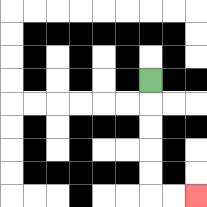{'start': '[6, 3]', 'end': '[8, 8]', 'path_directions': 'D,D,D,D,D,R,R', 'path_coordinates': '[[6, 3], [6, 4], [6, 5], [6, 6], [6, 7], [6, 8], [7, 8], [8, 8]]'}